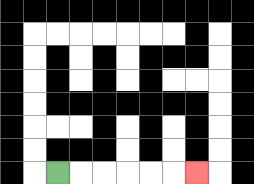{'start': '[2, 7]', 'end': '[8, 7]', 'path_directions': 'R,R,R,R,R,R', 'path_coordinates': '[[2, 7], [3, 7], [4, 7], [5, 7], [6, 7], [7, 7], [8, 7]]'}